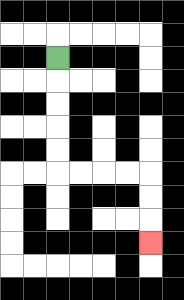{'start': '[2, 2]', 'end': '[6, 10]', 'path_directions': 'D,D,D,D,D,R,R,R,R,D,D,D', 'path_coordinates': '[[2, 2], [2, 3], [2, 4], [2, 5], [2, 6], [2, 7], [3, 7], [4, 7], [5, 7], [6, 7], [6, 8], [6, 9], [6, 10]]'}